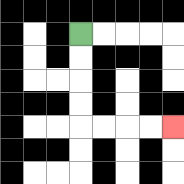{'start': '[3, 1]', 'end': '[7, 5]', 'path_directions': 'D,D,D,D,R,R,R,R', 'path_coordinates': '[[3, 1], [3, 2], [3, 3], [3, 4], [3, 5], [4, 5], [5, 5], [6, 5], [7, 5]]'}